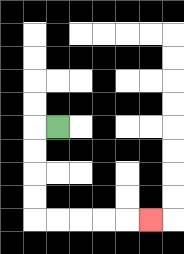{'start': '[2, 5]', 'end': '[6, 9]', 'path_directions': 'L,D,D,D,D,R,R,R,R,R', 'path_coordinates': '[[2, 5], [1, 5], [1, 6], [1, 7], [1, 8], [1, 9], [2, 9], [3, 9], [4, 9], [5, 9], [6, 9]]'}